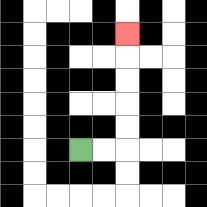{'start': '[3, 6]', 'end': '[5, 1]', 'path_directions': 'R,R,U,U,U,U,U', 'path_coordinates': '[[3, 6], [4, 6], [5, 6], [5, 5], [5, 4], [5, 3], [5, 2], [5, 1]]'}